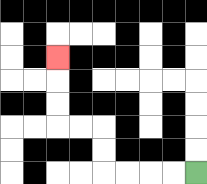{'start': '[8, 7]', 'end': '[2, 2]', 'path_directions': 'L,L,L,L,U,U,L,L,U,U,U', 'path_coordinates': '[[8, 7], [7, 7], [6, 7], [5, 7], [4, 7], [4, 6], [4, 5], [3, 5], [2, 5], [2, 4], [2, 3], [2, 2]]'}